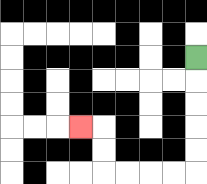{'start': '[8, 2]', 'end': '[3, 5]', 'path_directions': 'D,D,D,D,D,L,L,L,L,U,U,L', 'path_coordinates': '[[8, 2], [8, 3], [8, 4], [8, 5], [8, 6], [8, 7], [7, 7], [6, 7], [5, 7], [4, 7], [4, 6], [4, 5], [3, 5]]'}